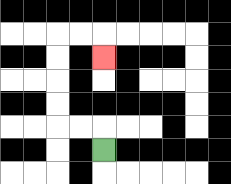{'start': '[4, 6]', 'end': '[4, 2]', 'path_directions': 'U,L,L,U,U,U,U,R,R,D', 'path_coordinates': '[[4, 6], [4, 5], [3, 5], [2, 5], [2, 4], [2, 3], [2, 2], [2, 1], [3, 1], [4, 1], [4, 2]]'}